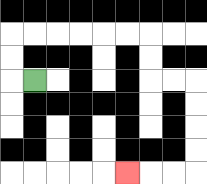{'start': '[1, 3]', 'end': '[5, 7]', 'path_directions': 'L,U,U,R,R,R,R,R,R,D,D,R,R,D,D,D,D,L,L,L', 'path_coordinates': '[[1, 3], [0, 3], [0, 2], [0, 1], [1, 1], [2, 1], [3, 1], [4, 1], [5, 1], [6, 1], [6, 2], [6, 3], [7, 3], [8, 3], [8, 4], [8, 5], [8, 6], [8, 7], [7, 7], [6, 7], [5, 7]]'}